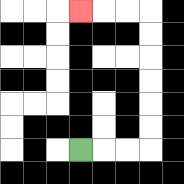{'start': '[3, 6]', 'end': '[3, 0]', 'path_directions': 'R,R,R,U,U,U,U,U,U,L,L,L', 'path_coordinates': '[[3, 6], [4, 6], [5, 6], [6, 6], [6, 5], [6, 4], [6, 3], [6, 2], [6, 1], [6, 0], [5, 0], [4, 0], [3, 0]]'}